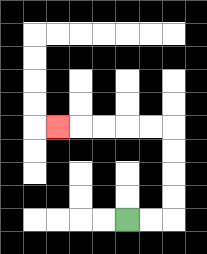{'start': '[5, 9]', 'end': '[2, 5]', 'path_directions': 'R,R,U,U,U,U,L,L,L,L,L', 'path_coordinates': '[[5, 9], [6, 9], [7, 9], [7, 8], [7, 7], [7, 6], [7, 5], [6, 5], [5, 5], [4, 5], [3, 5], [2, 5]]'}